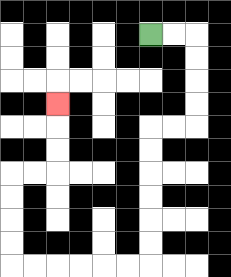{'start': '[6, 1]', 'end': '[2, 4]', 'path_directions': 'R,R,D,D,D,D,L,L,D,D,D,D,D,D,L,L,L,L,L,L,U,U,U,U,R,R,U,U,U', 'path_coordinates': '[[6, 1], [7, 1], [8, 1], [8, 2], [8, 3], [8, 4], [8, 5], [7, 5], [6, 5], [6, 6], [6, 7], [6, 8], [6, 9], [6, 10], [6, 11], [5, 11], [4, 11], [3, 11], [2, 11], [1, 11], [0, 11], [0, 10], [0, 9], [0, 8], [0, 7], [1, 7], [2, 7], [2, 6], [2, 5], [2, 4]]'}